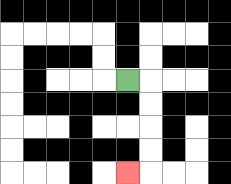{'start': '[5, 3]', 'end': '[5, 7]', 'path_directions': 'R,D,D,D,D,L', 'path_coordinates': '[[5, 3], [6, 3], [6, 4], [6, 5], [6, 6], [6, 7], [5, 7]]'}